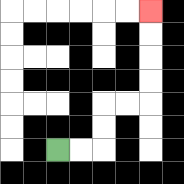{'start': '[2, 6]', 'end': '[6, 0]', 'path_directions': 'R,R,U,U,R,R,U,U,U,U', 'path_coordinates': '[[2, 6], [3, 6], [4, 6], [4, 5], [4, 4], [5, 4], [6, 4], [6, 3], [6, 2], [6, 1], [6, 0]]'}